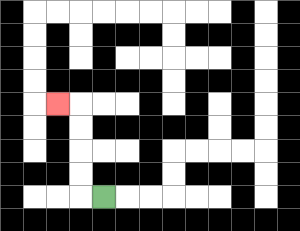{'start': '[4, 8]', 'end': '[2, 4]', 'path_directions': 'L,U,U,U,U,L', 'path_coordinates': '[[4, 8], [3, 8], [3, 7], [3, 6], [3, 5], [3, 4], [2, 4]]'}